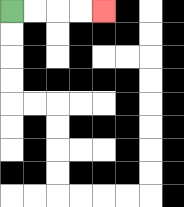{'start': '[0, 0]', 'end': '[4, 0]', 'path_directions': 'R,R,R,R', 'path_coordinates': '[[0, 0], [1, 0], [2, 0], [3, 0], [4, 0]]'}